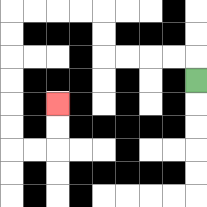{'start': '[8, 3]', 'end': '[2, 4]', 'path_directions': 'U,L,L,L,L,U,U,L,L,L,L,D,D,D,D,D,D,R,R,U,U', 'path_coordinates': '[[8, 3], [8, 2], [7, 2], [6, 2], [5, 2], [4, 2], [4, 1], [4, 0], [3, 0], [2, 0], [1, 0], [0, 0], [0, 1], [0, 2], [0, 3], [0, 4], [0, 5], [0, 6], [1, 6], [2, 6], [2, 5], [2, 4]]'}